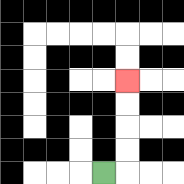{'start': '[4, 7]', 'end': '[5, 3]', 'path_directions': 'R,U,U,U,U', 'path_coordinates': '[[4, 7], [5, 7], [5, 6], [5, 5], [5, 4], [5, 3]]'}